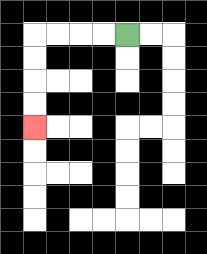{'start': '[5, 1]', 'end': '[1, 5]', 'path_directions': 'L,L,L,L,D,D,D,D', 'path_coordinates': '[[5, 1], [4, 1], [3, 1], [2, 1], [1, 1], [1, 2], [1, 3], [1, 4], [1, 5]]'}